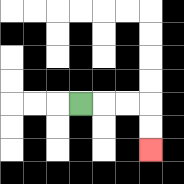{'start': '[3, 4]', 'end': '[6, 6]', 'path_directions': 'R,R,R,D,D', 'path_coordinates': '[[3, 4], [4, 4], [5, 4], [6, 4], [6, 5], [6, 6]]'}